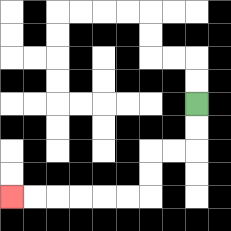{'start': '[8, 4]', 'end': '[0, 8]', 'path_directions': 'D,D,L,L,D,D,L,L,L,L,L,L', 'path_coordinates': '[[8, 4], [8, 5], [8, 6], [7, 6], [6, 6], [6, 7], [6, 8], [5, 8], [4, 8], [3, 8], [2, 8], [1, 8], [0, 8]]'}